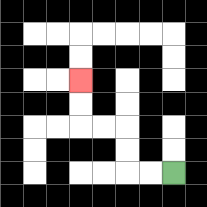{'start': '[7, 7]', 'end': '[3, 3]', 'path_directions': 'L,L,U,U,L,L,U,U', 'path_coordinates': '[[7, 7], [6, 7], [5, 7], [5, 6], [5, 5], [4, 5], [3, 5], [3, 4], [3, 3]]'}